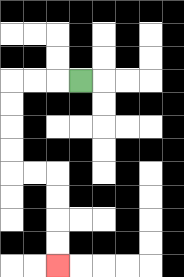{'start': '[3, 3]', 'end': '[2, 11]', 'path_directions': 'L,L,L,D,D,D,D,R,R,D,D,D,D', 'path_coordinates': '[[3, 3], [2, 3], [1, 3], [0, 3], [0, 4], [0, 5], [0, 6], [0, 7], [1, 7], [2, 7], [2, 8], [2, 9], [2, 10], [2, 11]]'}